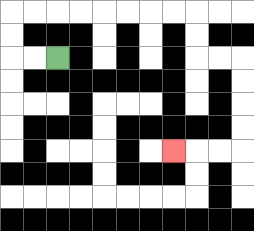{'start': '[2, 2]', 'end': '[7, 6]', 'path_directions': 'L,L,U,U,R,R,R,R,R,R,R,R,D,D,R,R,D,D,D,D,L,L,L', 'path_coordinates': '[[2, 2], [1, 2], [0, 2], [0, 1], [0, 0], [1, 0], [2, 0], [3, 0], [4, 0], [5, 0], [6, 0], [7, 0], [8, 0], [8, 1], [8, 2], [9, 2], [10, 2], [10, 3], [10, 4], [10, 5], [10, 6], [9, 6], [8, 6], [7, 6]]'}